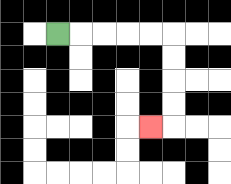{'start': '[2, 1]', 'end': '[6, 5]', 'path_directions': 'R,R,R,R,R,D,D,D,D,L', 'path_coordinates': '[[2, 1], [3, 1], [4, 1], [5, 1], [6, 1], [7, 1], [7, 2], [7, 3], [7, 4], [7, 5], [6, 5]]'}